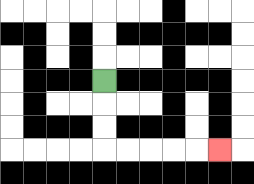{'start': '[4, 3]', 'end': '[9, 6]', 'path_directions': 'D,D,D,R,R,R,R,R', 'path_coordinates': '[[4, 3], [4, 4], [4, 5], [4, 6], [5, 6], [6, 6], [7, 6], [8, 6], [9, 6]]'}